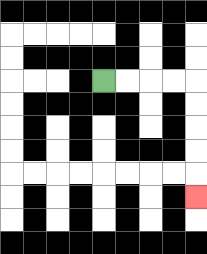{'start': '[4, 3]', 'end': '[8, 8]', 'path_directions': 'R,R,R,R,D,D,D,D,D', 'path_coordinates': '[[4, 3], [5, 3], [6, 3], [7, 3], [8, 3], [8, 4], [8, 5], [8, 6], [8, 7], [8, 8]]'}